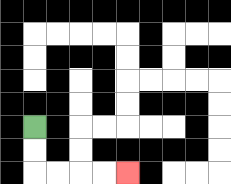{'start': '[1, 5]', 'end': '[5, 7]', 'path_directions': 'D,D,R,R,R,R', 'path_coordinates': '[[1, 5], [1, 6], [1, 7], [2, 7], [3, 7], [4, 7], [5, 7]]'}